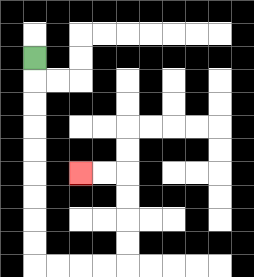{'start': '[1, 2]', 'end': '[3, 7]', 'path_directions': 'D,D,D,D,D,D,D,D,D,R,R,R,R,U,U,U,U,L,L', 'path_coordinates': '[[1, 2], [1, 3], [1, 4], [1, 5], [1, 6], [1, 7], [1, 8], [1, 9], [1, 10], [1, 11], [2, 11], [3, 11], [4, 11], [5, 11], [5, 10], [5, 9], [5, 8], [5, 7], [4, 7], [3, 7]]'}